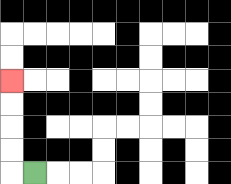{'start': '[1, 7]', 'end': '[0, 3]', 'path_directions': 'L,U,U,U,U', 'path_coordinates': '[[1, 7], [0, 7], [0, 6], [0, 5], [0, 4], [0, 3]]'}